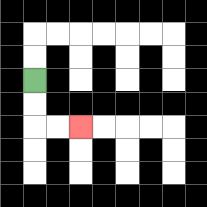{'start': '[1, 3]', 'end': '[3, 5]', 'path_directions': 'D,D,R,R', 'path_coordinates': '[[1, 3], [1, 4], [1, 5], [2, 5], [3, 5]]'}